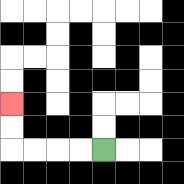{'start': '[4, 6]', 'end': '[0, 4]', 'path_directions': 'L,L,L,L,U,U', 'path_coordinates': '[[4, 6], [3, 6], [2, 6], [1, 6], [0, 6], [0, 5], [0, 4]]'}